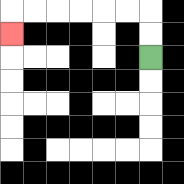{'start': '[6, 2]', 'end': '[0, 1]', 'path_directions': 'U,U,L,L,L,L,L,L,D', 'path_coordinates': '[[6, 2], [6, 1], [6, 0], [5, 0], [4, 0], [3, 0], [2, 0], [1, 0], [0, 0], [0, 1]]'}